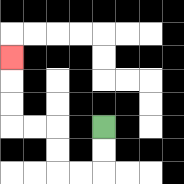{'start': '[4, 5]', 'end': '[0, 2]', 'path_directions': 'D,D,L,L,U,U,L,L,U,U,U', 'path_coordinates': '[[4, 5], [4, 6], [4, 7], [3, 7], [2, 7], [2, 6], [2, 5], [1, 5], [0, 5], [0, 4], [0, 3], [0, 2]]'}